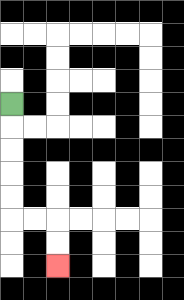{'start': '[0, 4]', 'end': '[2, 11]', 'path_directions': 'D,D,D,D,D,R,R,D,D', 'path_coordinates': '[[0, 4], [0, 5], [0, 6], [0, 7], [0, 8], [0, 9], [1, 9], [2, 9], [2, 10], [2, 11]]'}